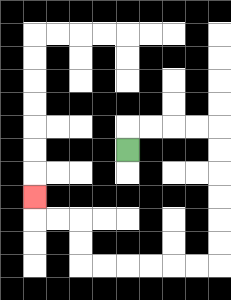{'start': '[5, 6]', 'end': '[1, 8]', 'path_directions': 'U,R,R,R,R,D,D,D,D,D,D,L,L,L,L,L,L,U,U,L,L,U', 'path_coordinates': '[[5, 6], [5, 5], [6, 5], [7, 5], [8, 5], [9, 5], [9, 6], [9, 7], [9, 8], [9, 9], [9, 10], [9, 11], [8, 11], [7, 11], [6, 11], [5, 11], [4, 11], [3, 11], [3, 10], [3, 9], [2, 9], [1, 9], [1, 8]]'}